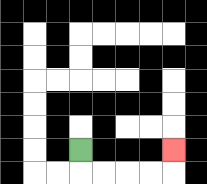{'start': '[3, 6]', 'end': '[7, 6]', 'path_directions': 'D,R,R,R,R,U', 'path_coordinates': '[[3, 6], [3, 7], [4, 7], [5, 7], [6, 7], [7, 7], [7, 6]]'}